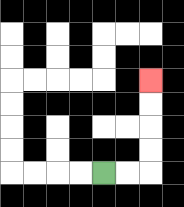{'start': '[4, 7]', 'end': '[6, 3]', 'path_directions': 'R,R,U,U,U,U', 'path_coordinates': '[[4, 7], [5, 7], [6, 7], [6, 6], [6, 5], [6, 4], [6, 3]]'}